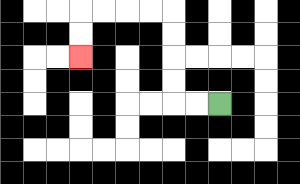{'start': '[9, 4]', 'end': '[3, 2]', 'path_directions': 'L,L,U,U,U,U,L,L,L,L,D,D', 'path_coordinates': '[[9, 4], [8, 4], [7, 4], [7, 3], [7, 2], [7, 1], [7, 0], [6, 0], [5, 0], [4, 0], [3, 0], [3, 1], [3, 2]]'}